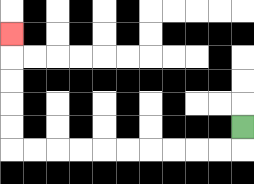{'start': '[10, 5]', 'end': '[0, 1]', 'path_directions': 'D,L,L,L,L,L,L,L,L,L,L,U,U,U,U,U', 'path_coordinates': '[[10, 5], [10, 6], [9, 6], [8, 6], [7, 6], [6, 6], [5, 6], [4, 6], [3, 6], [2, 6], [1, 6], [0, 6], [0, 5], [0, 4], [0, 3], [0, 2], [0, 1]]'}